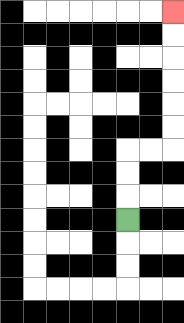{'start': '[5, 9]', 'end': '[7, 0]', 'path_directions': 'U,U,U,R,R,U,U,U,U,U,U', 'path_coordinates': '[[5, 9], [5, 8], [5, 7], [5, 6], [6, 6], [7, 6], [7, 5], [7, 4], [7, 3], [7, 2], [7, 1], [7, 0]]'}